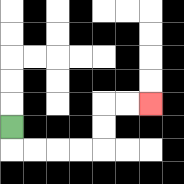{'start': '[0, 5]', 'end': '[6, 4]', 'path_directions': 'D,R,R,R,R,U,U,R,R', 'path_coordinates': '[[0, 5], [0, 6], [1, 6], [2, 6], [3, 6], [4, 6], [4, 5], [4, 4], [5, 4], [6, 4]]'}